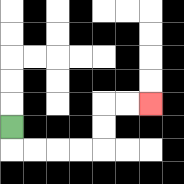{'start': '[0, 5]', 'end': '[6, 4]', 'path_directions': 'D,R,R,R,R,U,U,R,R', 'path_coordinates': '[[0, 5], [0, 6], [1, 6], [2, 6], [3, 6], [4, 6], [4, 5], [4, 4], [5, 4], [6, 4]]'}